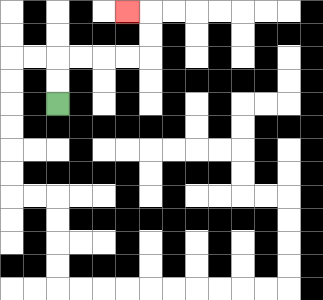{'start': '[2, 4]', 'end': '[5, 0]', 'path_directions': 'U,U,R,R,R,R,U,U,L', 'path_coordinates': '[[2, 4], [2, 3], [2, 2], [3, 2], [4, 2], [5, 2], [6, 2], [6, 1], [6, 0], [5, 0]]'}